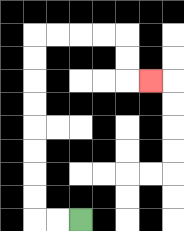{'start': '[3, 9]', 'end': '[6, 3]', 'path_directions': 'L,L,U,U,U,U,U,U,U,U,R,R,R,R,D,D,R', 'path_coordinates': '[[3, 9], [2, 9], [1, 9], [1, 8], [1, 7], [1, 6], [1, 5], [1, 4], [1, 3], [1, 2], [1, 1], [2, 1], [3, 1], [4, 1], [5, 1], [5, 2], [5, 3], [6, 3]]'}